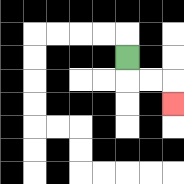{'start': '[5, 2]', 'end': '[7, 4]', 'path_directions': 'D,R,R,D', 'path_coordinates': '[[5, 2], [5, 3], [6, 3], [7, 3], [7, 4]]'}